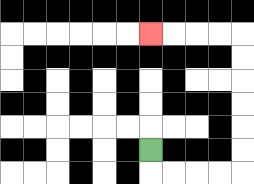{'start': '[6, 6]', 'end': '[6, 1]', 'path_directions': 'D,R,R,R,R,U,U,U,U,U,U,L,L,L,L', 'path_coordinates': '[[6, 6], [6, 7], [7, 7], [8, 7], [9, 7], [10, 7], [10, 6], [10, 5], [10, 4], [10, 3], [10, 2], [10, 1], [9, 1], [8, 1], [7, 1], [6, 1]]'}